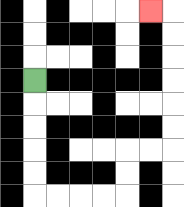{'start': '[1, 3]', 'end': '[6, 0]', 'path_directions': 'D,D,D,D,D,R,R,R,R,U,U,R,R,U,U,U,U,U,U,L', 'path_coordinates': '[[1, 3], [1, 4], [1, 5], [1, 6], [1, 7], [1, 8], [2, 8], [3, 8], [4, 8], [5, 8], [5, 7], [5, 6], [6, 6], [7, 6], [7, 5], [7, 4], [7, 3], [7, 2], [7, 1], [7, 0], [6, 0]]'}